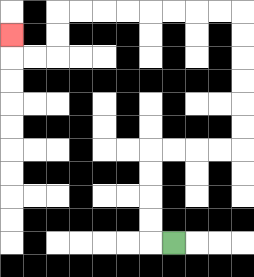{'start': '[7, 10]', 'end': '[0, 1]', 'path_directions': 'L,U,U,U,U,R,R,R,R,U,U,U,U,U,U,L,L,L,L,L,L,L,L,D,D,L,L,U', 'path_coordinates': '[[7, 10], [6, 10], [6, 9], [6, 8], [6, 7], [6, 6], [7, 6], [8, 6], [9, 6], [10, 6], [10, 5], [10, 4], [10, 3], [10, 2], [10, 1], [10, 0], [9, 0], [8, 0], [7, 0], [6, 0], [5, 0], [4, 0], [3, 0], [2, 0], [2, 1], [2, 2], [1, 2], [0, 2], [0, 1]]'}